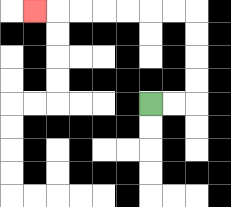{'start': '[6, 4]', 'end': '[1, 0]', 'path_directions': 'R,R,U,U,U,U,L,L,L,L,L,L,L', 'path_coordinates': '[[6, 4], [7, 4], [8, 4], [8, 3], [8, 2], [8, 1], [8, 0], [7, 0], [6, 0], [5, 0], [4, 0], [3, 0], [2, 0], [1, 0]]'}